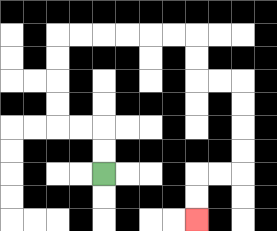{'start': '[4, 7]', 'end': '[8, 9]', 'path_directions': 'U,U,L,L,U,U,U,U,R,R,R,R,R,R,D,D,R,R,D,D,D,D,L,L,D,D', 'path_coordinates': '[[4, 7], [4, 6], [4, 5], [3, 5], [2, 5], [2, 4], [2, 3], [2, 2], [2, 1], [3, 1], [4, 1], [5, 1], [6, 1], [7, 1], [8, 1], [8, 2], [8, 3], [9, 3], [10, 3], [10, 4], [10, 5], [10, 6], [10, 7], [9, 7], [8, 7], [8, 8], [8, 9]]'}